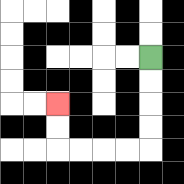{'start': '[6, 2]', 'end': '[2, 4]', 'path_directions': 'D,D,D,D,L,L,L,L,U,U', 'path_coordinates': '[[6, 2], [6, 3], [6, 4], [6, 5], [6, 6], [5, 6], [4, 6], [3, 6], [2, 6], [2, 5], [2, 4]]'}